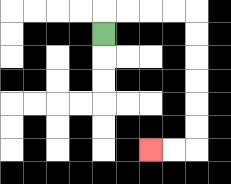{'start': '[4, 1]', 'end': '[6, 6]', 'path_directions': 'U,R,R,R,R,D,D,D,D,D,D,L,L', 'path_coordinates': '[[4, 1], [4, 0], [5, 0], [6, 0], [7, 0], [8, 0], [8, 1], [8, 2], [8, 3], [8, 4], [8, 5], [8, 6], [7, 6], [6, 6]]'}